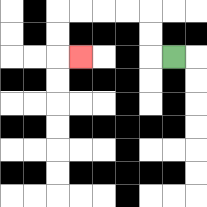{'start': '[7, 2]', 'end': '[3, 2]', 'path_directions': 'L,U,U,L,L,L,L,D,D,R', 'path_coordinates': '[[7, 2], [6, 2], [6, 1], [6, 0], [5, 0], [4, 0], [3, 0], [2, 0], [2, 1], [2, 2], [3, 2]]'}